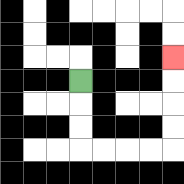{'start': '[3, 3]', 'end': '[7, 2]', 'path_directions': 'D,D,D,R,R,R,R,U,U,U,U', 'path_coordinates': '[[3, 3], [3, 4], [3, 5], [3, 6], [4, 6], [5, 6], [6, 6], [7, 6], [7, 5], [7, 4], [7, 3], [7, 2]]'}